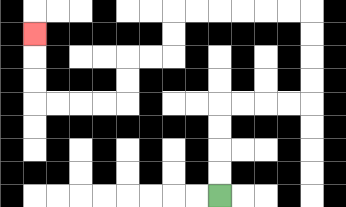{'start': '[9, 8]', 'end': '[1, 1]', 'path_directions': 'U,U,U,U,R,R,R,R,U,U,U,U,L,L,L,L,L,L,D,D,L,L,D,D,L,L,L,L,U,U,U', 'path_coordinates': '[[9, 8], [9, 7], [9, 6], [9, 5], [9, 4], [10, 4], [11, 4], [12, 4], [13, 4], [13, 3], [13, 2], [13, 1], [13, 0], [12, 0], [11, 0], [10, 0], [9, 0], [8, 0], [7, 0], [7, 1], [7, 2], [6, 2], [5, 2], [5, 3], [5, 4], [4, 4], [3, 4], [2, 4], [1, 4], [1, 3], [1, 2], [1, 1]]'}